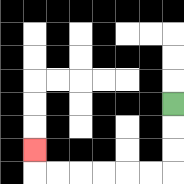{'start': '[7, 4]', 'end': '[1, 6]', 'path_directions': 'D,D,D,L,L,L,L,L,L,U', 'path_coordinates': '[[7, 4], [7, 5], [7, 6], [7, 7], [6, 7], [5, 7], [4, 7], [3, 7], [2, 7], [1, 7], [1, 6]]'}